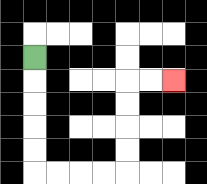{'start': '[1, 2]', 'end': '[7, 3]', 'path_directions': 'D,D,D,D,D,R,R,R,R,U,U,U,U,R,R', 'path_coordinates': '[[1, 2], [1, 3], [1, 4], [1, 5], [1, 6], [1, 7], [2, 7], [3, 7], [4, 7], [5, 7], [5, 6], [5, 5], [5, 4], [5, 3], [6, 3], [7, 3]]'}